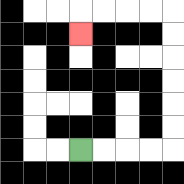{'start': '[3, 6]', 'end': '[3, 1]', 'path_directions': 'R,R,R,R,U,U,U,U,U,U,L,L,L,L,D', 'path_coordinates': '[[3, 6], [4, 6], [5, 6], [6, 6], [7, 6], [7, 5], [7, 4], [7, 3], [7, 2], [7, 1], [7, 0], [6, 0], [5, 0], [4, 0], [3, 0], [3, 1]]'}